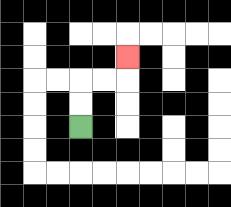{'start': '[3, 5]', 'end': '[5, 2]', 'path_directions': 'U,U,R,R,U', 'path_coordinates': '[[3, 5], [3, 4], [3, 3], [4, 3], [5, 3], [5, 2]]'}